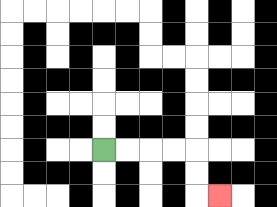{'start': '[4, 6]', 'end': '[9, 8]', 'path_directions': 'R,R,R,R,D,D,R', 'path_coordinates': '[[4, 6], [5, 6], [6, 6], [7, 6], [8, 6], [8, 7], [8, 8], [9, 8]]'}